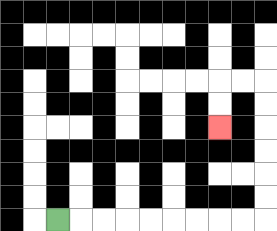{'start': '[2, 9]', 'end': '[9, 5]', 'path_directions': 'R,R,R,R,R,R,R,R,R,U,U,U,U,U,U,L,L,D,D', 'path_coordinates': '[[2, 9], [3, 9], [4, 9], [5, 9], [6, 9], [7, 9], [8, 9], [9, 9], [10, 9], [11, 9], [11, 8], [11, 7], [11, 6], [11, 5], [11, 4], [11, 3], [10, 3], [9, 3], [9, 4], [9, 5]]'}